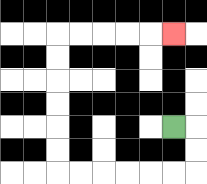{'start': '[7, 5]', 'end': '[7, 1]', 'path_directions': 'R,D,D,L,L,L,L,L,L,U,U,U,U,U,U,R,R,R,R,R', 'path_coordinates': '[[7, 5], [8, 5], [8, 6], [8, 7], [7, 7], [6, 7], [5, 7], [4, 7], [3, 7], [2, 7], [2, 6], [2, 5], [2, 4], [2, 3], [2, 2], [2, 1], [3, 1], [4, 1], [5, 1], [6, 1], [7, 1]]'}